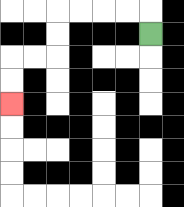{'start': '[6, 1]', 'end': '[0, 4]', 'path_directions': 'U,L,L,L,L,D,D,L,L,D,D', 'path_coordinates': '[[6, 1], [6, 0], [5, 0], [4, 0], [3, 0], [2, 0], [2, 1], [2, 2], [1, 2], [0, 2], [0, 3], [0, 4]]'}